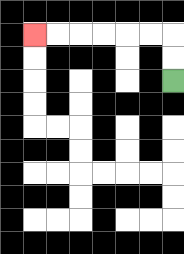{'start': '[7, 3]', 'end': '[1, 1]', 'path_directions': 'U,U,L,L,L,L,L,L', 'path_coordinates': '[[7, 3], [7, 2], [7, 1], [6, 1], [5, 1], [4, 1], [3, 1], [2, 1], [1, 1]]'}